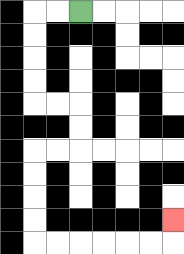{'start': '[3, 0]', 'end': '[7, 9]', 'path_directions': 'L,L,D,D,D,D,R,R,D,D,L,L,D,D,D,D,R,R,R,R,R,R,U', 'path_coordinates': '[[3, 0], [2, 0], [1, 0], [1, 1], [1, 2], [1, 3], [1, 4], [2, 4], [3, 4], [3, 5], [3, 6], [2, 6], [1, 6], [1, 7], [1, 8], [1, 9], [1, 10], [2, 10], [3, 10], [4, 10], [5, 10], [6, 10], [7, 10], [7, 9]]'}